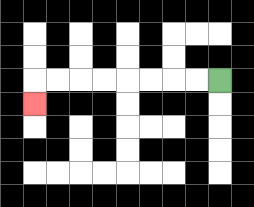{'start': '[9, 3]', 'end': '[1, 4]', 'path_directions': 'L,L,L,L,L,L,L,L,D', 'path_coordinates': '[[9, 3], [8, 3], [7, 3], [6, 3], [5, 3], [4, 3], [3, 3], [2, 3], [1, 3], [1, 4]]'}